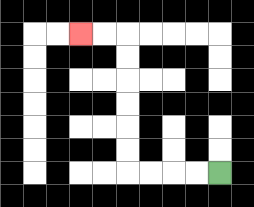{'start': '[9, 7]', 'end': '[3, 1]', 'path_directions': 'L,L,L,L,U,U,U,U,U,U,L,L', 'path_coordinates': '[[9, 7], [8, 7], [7, 7], [6, 7], [5, 7], [5, 6], [5, 5], [5, 4], [5, 3], [5, 2], [5, 1], [4, 1], [3, 1]]'}